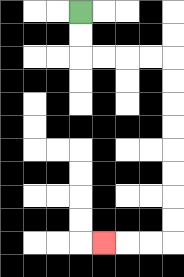{'start': '[3, 0]', 'end': '[4, 10]', 'path_directions': 'D,D,R,R,R,R,D,D,D,D,D,D,D,D,L,L,L', 'path_coordinates': '[[3, 0], [3, 1], [3, 2], [4, 2], [5, 2], [6, 2], [7, 2], [7, 3], [7, 4], [7, 5], [7, 6], [7, 7], [7, 8], [7, 9], [7, 10], [6, 10], [5, 10], [4, 10]]'}